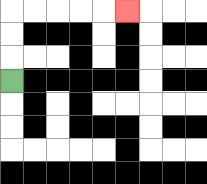{'start': '[0, 3]', 'end': '[5, 0]', 'path_directions': 'U,U,U,R,R,R,R,R', 'path_coordinates': '[[0, 3], [0, 2], [0, 1], [0, 0], [1, 0], [2, 0], [3, 0], [4, 0], [5, 0]]'}